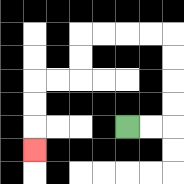{'start': '[5, 5]', 'end': '[1, 6]', 'path_directions': 'R,R,U,U,U,U,L,L,L,L,D,D,L,L,D,D,D', 'path_coordinates': '[[5, 5], [6, 5], [7, 5], [7, 4], [7, 3], [7, 2], [7, 1], [6, 1], [5, 1], [4, 1], [3, 1], [3, 2], [3, 3], [2, 3], [1, 3], [1, 4], [1, 5], [1, 6]]'}